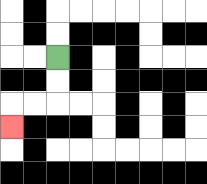{'start': '[2, 2]', 'end': '[0, 5]', 'path_directions': 'D,D,L,L,D', 'path_coordinates': '[[2, 2], [2, 3], [2, 4], [1, 4], [0, 4], [0, 5]]'}